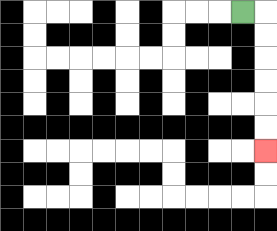{'start': '[10, 0]', 'end': '[11, 6]', 'path_directions': 'R,D,D,D,D,D,D', 'path_coordinates': '[[10, 0], [11, 0], [11, 1], [11, 2], [11, 3], [11, 4], [11, 5], [11, 6]]'}